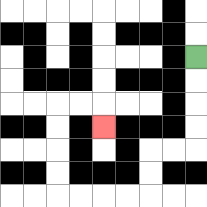{'start': '[8, 2]', 'end': '[4, 5]', 'path_directions': 'D,D,D,D,L,L,D,D,L,L,L,L,U,U,U,U,R,R,D', 'path_coordinates': '[[8, 2], [8, 3], [8, 4], [8, 5], [8, 6], [7, 6], [6, 6], [6, 7], [6, 8], [5, 8], [4, 8], [3, 8], [2, 8], [2, 7], [2, 6], [2, 5], [2, 4], [3, 4], [4, 4], [4, 5]]'}